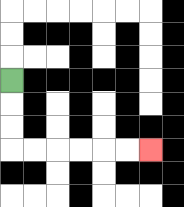{'start': '[0, 3]', 'end': '[6, 6]', 'path_directions': 'D,D,D,R,R,R,R,R,R', 'path_coordinates': '[[0, 3], [0, 4], [0, 5], [0, 6], [1, 6], [2, 6], [3, 6], [4, 6], [5, 6], [6, 6]]'}